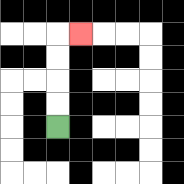{'start': '[2, 5]', 'end': '[3, 1]', 'path_directions': 'U,U,U,U,R', 'path_coordinates': '[[2, 5], [2, 4], [2, 3], [2, 2], [2, 1], [3, 1]]'}